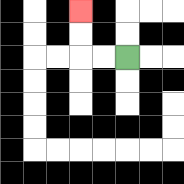{'start': '[5, 2]', 'end': '[3, 0]', 'path_directions': 'L,L,U,U', 'path_coordinates': '[[5, 2], [4, 2], [3, 2], [3, 1], [3, 0]]'}